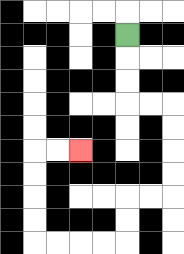{'start': '[5, 1]', 'end': '[3, 6]', 'path_directions': 'D,D,D,R,R,D,D,D,D,L,L,D,D,L,L,L,L,U,U,U,U,R,R', 'path_coordinates': '[[5, 1], [5, 2], [5, 3], [5, 4], [6, 4], [7, 4], [7, 5], [7, 6], [7, 7], [7, 8], [6, 8], [5, 8], [5, 9], [5, 10], [4, 10], [3, 10], [2, 10], [1, 10], [1, 9], [1, 8], [1, 7], [1, 6], [2, 6], [3, 6]]'}